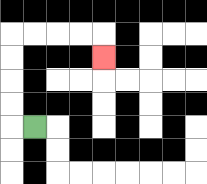{'start': '[1, 5]', 'end': '[4, 2]', 'path_directions': 'L,U,U,U,U,R,R,R,R,D', 'path_coordinates': '[[1, 5], [0, 5], [0, 4], [0, 3], [0, 2], [0, 1], [1, 1], [2, 1], [3, 1], [4, 1], [4, 2]]'}